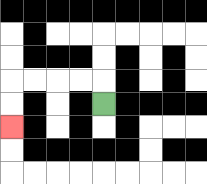{'start': '[4, 4]', 'end': '[0, 5]', 'path_directions': 'U,L,L,L,L,D,D', 'path_coordinates': '[[4, 4], [4, 3], [3, 3], [2, 3], [1, 3], [0, 3], [0, 4], [0, 5]]'}